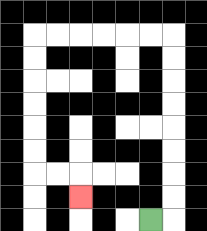{'start': '[6, 9]', 'end': '[3, 8]', 'path_directions': 'R,U,U,U,U,U,U,U,U,L,L,L,L,L,L,D,D,D,D,D,D,R,R,D', 'path_coordinates': '[[6, 9], [7, 9], [7, 8], [7, 7], [7, 6], [7, 5], [7, 4], [7, 3], [7, 2], [7, 1], [6, 1], [5, 1], [4, 1], [3, 1], [2, 1], [1, 1], [1, 2], [1, 3], [1, 4], [1, 5], [1, 6], [1, 7], [2, 7], [3, 7], [3, 8]]'}